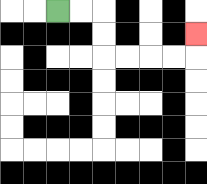{'start': '[2, 0]', 'end': '[8, 1]', 'path_directions': 'R,R,D,D,R,R,R,R,U', 'path_coordinates': '[[2, 0], [3, 0], [4, 0], [4, 1], [4, 2], [5, 2], [6, 2], [7, 2], [8, 2], [8, 1]]'}